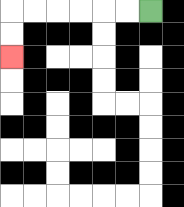{'start': '[6, 0]', 'end': '[0, 2]', 'path_directions': 'L,L,L,L,L,L,D,D', 'path_coordinates': '[[6, 0], [5, 0], [4, 0], [3, 0], [2, 0], [1, 0], [0, 0], [0, 1], [0, 2]]'}